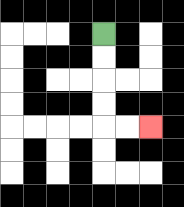{'start': '[4, 1]', 'end': '[6, 5]', 'path_directions': 'D,D,D,D,R,R', 'path_coordinates': '[[4, 1], [4, 2], [4, 3], [4, 4], [4, 5], [5, 5], [6, 5]]'}